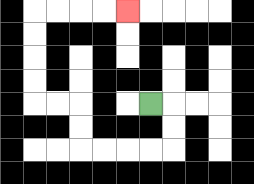{'start': '[6, 4]', 'end': '[5, 0]', 'path_directions': 'R,D,D,L,L,L,L,U,U,L,L,U,U,U,U,R,R,R,R', 'path_coordinates': '[[6, 4], [7, 4], [7, 5], [7, 6], [6, 6], [5, 6], [4, 6], [3, 6], [3, 5], [3, 4], [2, 4], [1, 4], [1, 3], [1, 2], [1, 1], [1, 0], [2, 0], [3, 0], [4, 0], [5, 0]]'}